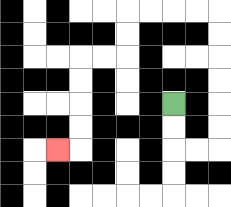{'start': '[7, 4]', 'end': '[2, 6]', 'path_directions': 'D,D,R,R,U,U,U,U,U,U,L,L,L,L,D,D,L,L,D,D,D,D,L', 'path_coordinates': '[[7, 4], [7, 5], [7, 6], [8, 6], [9, 6], [9, 5], [9, 4], [9, 3], [9, 2], [9, 1], [9, 0], [8, 0], [7, 0], [6, 0], [5, 0], [5, 1], [5, 2], [4, 2], [3, 2], [3, 3], [3, 4], [3, 5], [3, 6], [2, 6]]'}